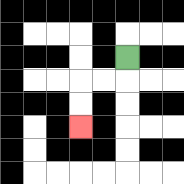{'start': '[5, 2]', 'end': '[3, 5]', 'path_directions': 'D,L,L,D,D', 'path_coordinates': '[[5, 2], [5, 3], [4, 3], [3, 3], [3, 4], [3, 5]]'}